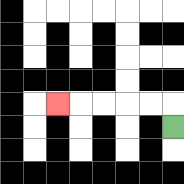{'start': '[7, 5]', 'end': '[2, 4]', 'path_directions': 'U,L,L,L,L,L', 'path_coordinates': '[[7, 5], [7, 4], [6, 4], [5, 4], [4, 4], [3, 4], [2, 4]]'}